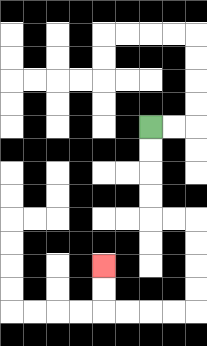{'start': '[6, 5]', 'end': '[4, 11]', 'path_directions': 'D,D,D,D,R,R,D,D,D,D,L,L,L,L,U,U', 'path_coordinates': '[[6, 5], [6, 6], [6, 7], [6, 8], [6, 9], [7, 9], [8, 9], [8, 10], [8, 11], [8, 12], [8, 13], [7, 13], [6, 13], [5, 13], [4, 13], [4, 12], [4, 11]]'}